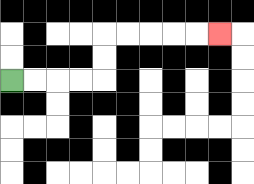{'start': '[0, 3]', 'end': '[9, 1]', 'path_directions': 'R,R,R,R,U,U,R,R,R,R,R', 'path_coordinates': '[[0, 3], [1, 3], [2, 3], [3, 3], [4, 3], [4, 2], [4, 1], [5, 1], [6, 1], [7, 1], [8, 1], [9, 1]]'}